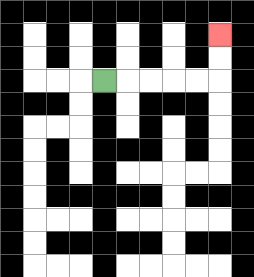{'start': '[4, 3]', 'end': '[9, 1]', 'path_directions': 'R,R,R,R,R,U,U', 'path_coordinates': '[[4, 3], [5, 3], [6, 3], [7, 3], [8, 3], [9, 3], [9, 2], [9, 1]]'}